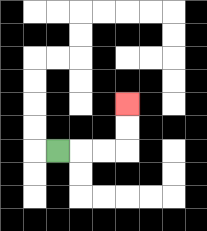{'start': '[2, 6]', 'end': '[5, 4]', 'path_directions': 'R,R,R,U,U', 'path_coordinates': '[[2, 6], [3, 6], [4, 6], [5, 6], [5, 5], [5, 4]]'}